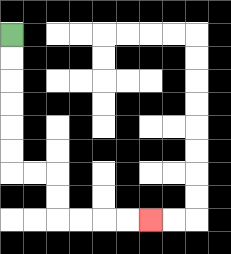{'start': '[0, 1]', 'end': '[6, 9]', 'path_directions': 'D,D,D,D,D,D,R,R,D,D,R,R,R,R', 'path_coordinates': '[[0, 1], [0, 2], [0, 3], [0, 4], [0, 5], [0, 6], [0, 7], [1, 7], [2, 7], [2, 8], [2, 9], [3, 9], [4, 9], [5, 9], [6, 9]]'}